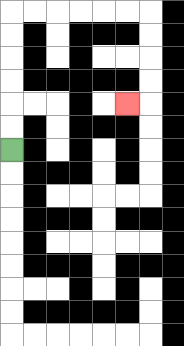{'start': '[0, 6]', 'end': '[5, 4]', 'path_directions': 'U,U,U,U,U,U,R,R,R,R,R,R,D,D,D,D,L', 'path_coordinates': '[[0, 6], [0, 5], [0, 4], [0, 3], [0, 2], [0, 1], [0, 0], [1, 0], [2, 0], [3, 0], [4, 0], [5, 0], [6, 0], [6, 1], [6, 2], [6, 3], [6, 4], [5, 4]]'}